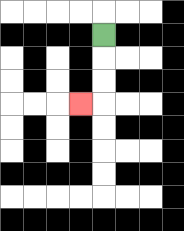{'start': '[4, 1]', 'end': '[3, 4]', 'path_directions': 'D,D,D,L', 'path_coordinates': '[[4, 1], [4, 2], [4, 3], [4, 4], [3, 4]]'}